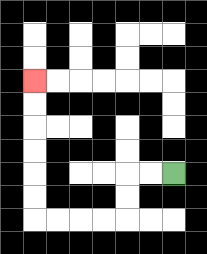{'start': '[7, 7]', 'end': '[1, 3]', 'path_directions': 'L,L,D,D,L,L,L,L,U,U,U,U,U,U', 'path_coordinates': '[[7, 7], [6, 7], [5, 7], [5, 8], [5, 9], [4, 9], [3, 9], [2, 9], [1, 9], [1, 8], [1, 7], [1, 6], [1, 5], [1, 4], [1, 3]]'}